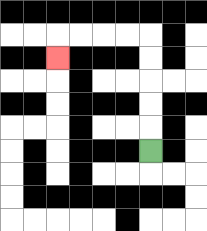{'start': '[6, 6]', 'end': '[2, 2]', 'path_directions': 'U,U,U,U,U,L,L,L,L,D', 'path_coordinates': '[[6, 6], [6, 5], [6, 4], [6, 3], [6, 2], [6, 1], [5, 1], [4, 1], [3, 1], [2, 1], [2, 2]]'}